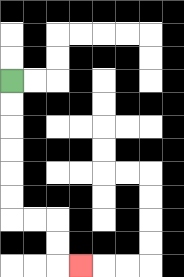{'start': '[0, 3]', 'end': '[3, 11]', 'path_directions': 'D,D,D,D,D,D,R,R,D,D,R', 'path_coordinates': '[[0, 3], [0, 4], [0, 5], [0, 6], [0, 7], [0, 8], [0, 9], [1, 9], [2, 9], [2, 10], [2, 11], [3, 11]]'}